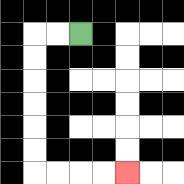{'start': '[3, 1]', 'end': '[5, 7]', 'path_directions': 'L,L,D,D,D,D,D,D,R,R,R,R', 'path_coordinates': '[[3, 1], [2, 1], [1, 1], [1, 2], [1, 3], [1, 4], [1, 5], [1, 6], [1, 7], [2, 7], [3, 7], [4, 7], [5, 7]]'}